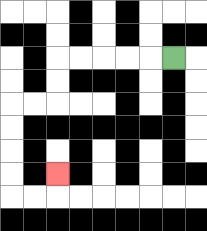{'start': '[7, 2]', 'end': '[2, 7]', 'path_directions': 'L,L,L,L,L,D,D,L,L,D,D,D,D,R,R,U', 'path_coordinates': '[[7, 2], [6, 2], [5, 2], [4, 2], [3, 2], [2, 2], [2, 3], [2, 4], [1, 4], [0, 4], [0, 5], [0, 6], [0, 7], [0, 8], [1, 8], [2, 8], [2, 7]]'}